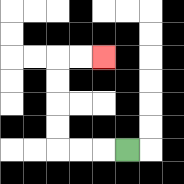{'start': '[5, 6]', 'end': '[4, 2]', 'path_directions': 'L,L,L,U,U,U,U,R,R', 'path_coordinates': '[[5, 6], [4, 6], [3, 6], [2, 6], [2, 5], [2, 4], [2, 3], [2, 2], [3, 2], [4, 2]]'}